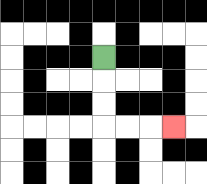{'start': '[4, 2]', 'end': '[7, 5]', 'path_directions': 'D,D,D,R,R,R', 'path_coordinates': '[[4, 2], [4, 3], [4, 4], [4, 5], [5, 5], [6, 5], [7, 5]]'}